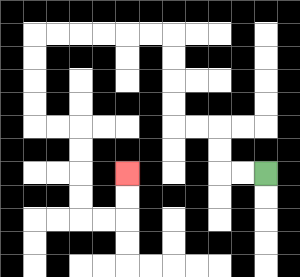{'start': '[11, 7]', 'end': '[5, 7]', 'path_directions': 'L,L,U,U,L,L,U,U,U,U,L,L,L,L,L,L,D,D,D,D,R,R,D,D,D,D,R,R,U,U', 'path_coordinates': '[[11, 7], [10, 7], [9, 7], [9, 6], [9, 5], [8, 5], [7, 5], [7, 4], [7, 3], [7, 2], [7, 1], [6, 1], [5, 1], [4, 1], [3, 1], [2, 1], [1, 1], [1, 2], [1, 3], [1, 4], [1, 5], [2, 5], [3, 5], [3, 6], [3, 7], [3, 8], [3, 9], [4, 9], [5, 9], [5, 8], [5, 7]]'}